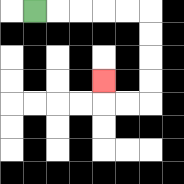{'start': '[1, 0]', 'end': '[4, 3]', 'path_directions': 'R,R,R,R,R,D,D,D,D,L,L,U', 'path_coordinates': '[[1, 0], [2, 0], [3, 0], [4, 0], [5, 0], [6, 0], [6, 1], [6, 2], [6, 3], [6, 4], [5, 4], [4, 4], [4, 3]]'}